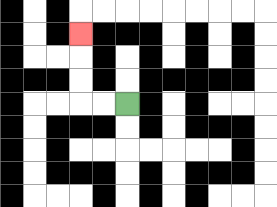{'start': '[5, 4]', 'end': '[3, 1]', 'path_directions': 'L,L,U,U,U', 'path_coordinates': '[[5, 4], [4, 4], [3, 4], [3, 3], [3, 2], [3, 1]]'}